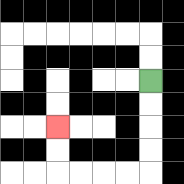{'start': '[6, 3]', 'end': '[2, 5]', 'path_directions': 'D,D,D,D,L,L,L,L,U,U', 'path_coordinates': '[[6, 3], [6, 4], [6, 5], [6, 6], [6, 7], [5, 7], [4, 7], [3, 7], [2, 7], [2, 6], [2, 5]]'}